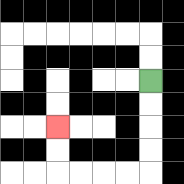{'start': '[6, 3]', 'end': '[2, 5]', 'path_directions': 'D,D,D,D,L,L,L,L,U,U', 'path_coordinates': '[[6, 3], [6, 4], [6, 5], [6, 6], [6, 7], [5, 7], [4, 7], [3, 7], [2, 7], [2, 6], [2, 5]]'}